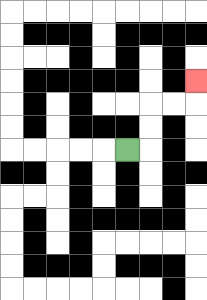{'start': '[5, 6]', 'end': '[8, 3]', 'path_directions': 'R,U,U,R,R,U', 'path_coordinates': '[[5, 6], [6, 6], [6, 5], [6, 4], [7, 4], [8, 4], [8, 3]]'}